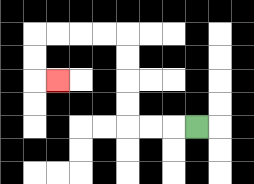{'start': '[8, 5]', 'end': '[2, 3]', 'path_directions': 'L,L,L,U,U,U,U,L,L,L,L,D,D,R', 'path_coordinates': '[[8, 5], [7, 5], [6, 5], [5, 5], [5, 4], [5, 3], [5, 2], [5, 1], [4, 1], [3, 1], [2, 1], [1, 1], [1, 2], [1, 3], [2, 3]]'}